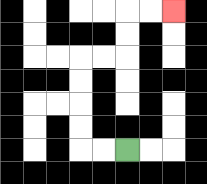{'start': '[5, 6]', 'end': '[7, 0]', 'path_directions': 'L,L,U,U,U,U,R,R,U,U,R,R', 'path_coordinates': '[[5, 6], [4, 6], [3, 6], [3, 5], [3, 4], [3, 3], [3, 2], [4, 2], [5, 2], [5, 1], [5, 0], [6, 0], [7, 0]]'}